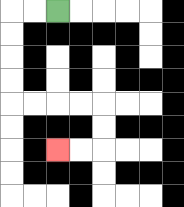{'start': '[2, 0]', 'end': '[2, 6]', 'path_directions': 'L,L,D,D,D,D,R,R,R,R,D,D,L,L', 'path_coordinates': '[[2, 0], [1, 0], [0, 0], [0, 1], [0, 2], [0, 3], [0, 4], [1, 4], [2, 4], [3, 4], [4, 4], [4, 5], [4, 6], [3, 6], [2, 6]]'}